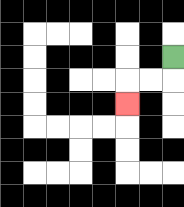{'start': '[7, 2]', 'end': '[5, 4]', 'path_directions': 'D,L,L,D', 'path_coordinates': '[[7, 2], [7, 3], [6, 3], [5, 3], [5, 4]]'}